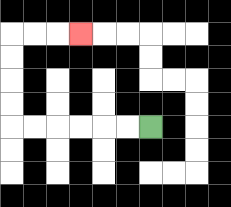{'start': '[6, 5]', 'end': '[3, 1]', 'path_directions': 'L,L,L,L,L,L,U,U,U,U,R,R,R', 'path_coordinates': '[[6, 5], [5, 5], [4, 5], [3, 5], [2, 5], [1, 5], [0, 5], [0, 4], [0, 3], [0, 2], [0, 1], [1, 1], [2, 1], [3, 1]]'}